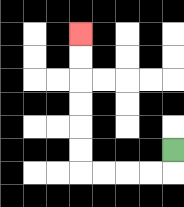{'start': '[7, 6]', 'end': '[3, 1]', 'path_directions': 'D,L,L,L,L,U,U,U,U,U,U', 'path_coordinates': '[[7, 6], [7, 7], [6, 7], [5, 7], [4, 7], [3, 7], [3, 6], [3, 5], [3, 4], [3, 3], [3, 2], [3, 1]]'}